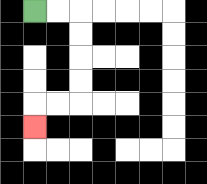{'start': '[1, 0]', 'end': '[1, 5]', 'path_directions': 'R,R,D,D,D,D,L,L,D', 'path_coordinates': '[[1, 0], [2, 0], [3, 0], [3, 1], [3, 2], [3, 3], [3, 4], [2, 4], [1, 4], [1, 5]]'}